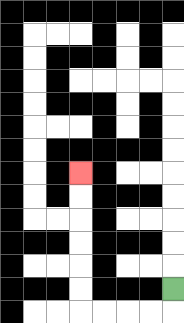{'start': '[7, 12]', 'end': '[3, 7]', 'path_directions': 'D,L,L,L,L,U,U,U,U,U,U', 'path_coordinates': '[[7, 12], [7, 13], [6, 13], [5, 13], [4, 13], [3, 13], [3, 12], [3, 11], [3, 10], [3, 9], [3, 8], [3, 7]]'}